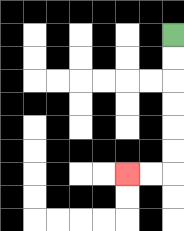{'start': '[7, 1]', 'end': '[5, 7]', 'path_directions': 'D,D,D,D,D,D,L,L', 'path_coordinates': '[[7, 1], [7, 2], [7, 3], [7, 4], [7, 5], [7, 6], [7, 7], [6, 7], [5, 7]]'}